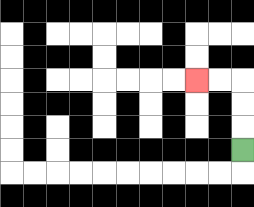{'start': '[10, 6]', 'end': '[8, 3]', 'path_directions': 'U,U,U,L,L', 'path_coordinates': '[[10, 6], [10, 5], [10, 4], [10, 3], [9, 3], [8, 3]]'}